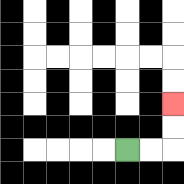{'start': '[5, 6]', 'end': '[7, 4]', 'path_directions': 'R,R,U,U', 'path_coordinates': '[[5, 6], [6, 6], [7, 6], [7, 5], [7, 4]]'}